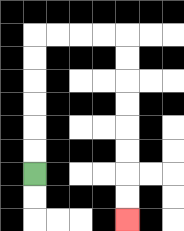{'start': '[1, 7]', 'end': '[5, 9]', 'path_directions': 'U,U,U,U,U,U,R,R,R,R,D,D,D,D,D,D,D,D', 'path_coordinates': '[[1, 7], [1, 6], [1, 5], [1, 4], [1, 3], [1, 2], [1, 1], [2, 1], [3, 1], [4, 1], [5, 1], [5, 2], [5, 3], [5, 4], [5, 5], [5, 6], [5, 7], [5, 8], [5, 9]]'}